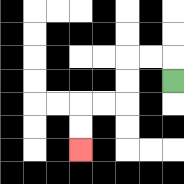{'start': '[7, 3]', 'end': '[3, 6]', 'path_directions': 'U,L,L,D,D,L,L,D,D', 'path_coordinates': '[[7, 3], [7, 2], [6, 2], [5, 2], [5, 3], [5, 4], [4, 4], [3, 4], [3, 5], [3, 6]]'}